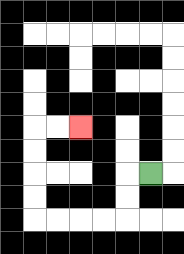{'start': '[6, 7]', 'end': '[3, 5]', 'path_directions': 'L,D,D,L,L,L,L,U,U,U,U,R,R', 'path_coordinates': '[[6, 7], [5, 7], [5, 8], [5, 9], [4, 9], [3, 9], [2, 9], [1, 9], [1, 8], [1, 7], [1, 6], [1, 5], [2, 5], [3, 5]]'}